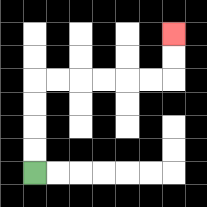{'start': '[1, 7]', 'end': '[7, 1]', 'path_directions': 'U,U,U,U,R,R,R,R,R,R,U,U', 'path_coordinates': '[[1, 7], [1, 6], [1, 5], [1, 4], [1, 3], [2, 3], [3, 3], [4, 3], [5, 3], [6, 3], [7, 3], [7, 2], [7, 1]]'}